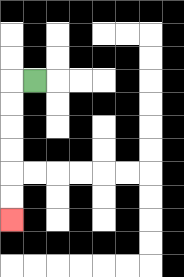{'start': '[1, 3]', 'end': '[0, 9]', 'path_directions': 'L,D,D,D,D,D,D', 'path_coordinates': '[[1, 3], [0, 3], [0, 4], [0, 5], [0, 6], [0, 7], [0, 8], [0, 9]]'}